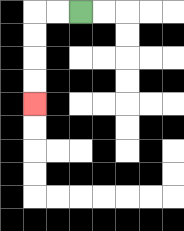{'start': '[3, 0]', 'end': '[1, 4]', 'path_directions': 'L,L,D,D,D,D', 'path_coordinates': '[[3, 0], [2, 0], [1, 0], [1, 1], [1, 2], [1, 3], [1, 4]]'}